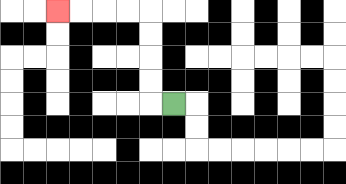{'start': '[7, 4]', 'end': '[2, 0]', 'path_directions': 'L,U,U,U,U,L,L,L,L', 'path_coordinates': '[[7, 4], [6, 4], [6, 3], [6, 2], [6, 1], [6, 0], [5, 0], [4, 0], [3, 0], [2, 0]]'}